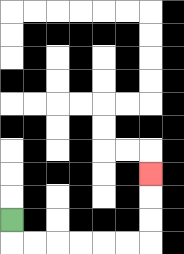{'start': '[0, 9]', 'end': '[6, 7]', 'path_directions': 'D,R,R,R,R,R,R,U,U,U', 'path_coordinates': '[[0, 9], [0, 10], [1, 10], [2, 10], [3, 10], [4, 10], [5, 10], [6, 10], [6, 9], [6, 8], [6, 7]]'}